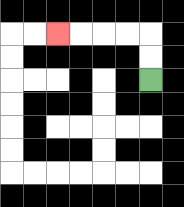{'start': '[6, 3]', 'end': '[2, 1]', 'path_directions': 'U,U,L,L,L,L', 'path_coordinates': '[[6, 3], [6, 2], [6, 1], [5, 1], [4, 1], [3, 1], [2, 1]]'}